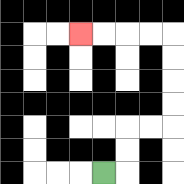{'start': '[4, 7]', 'end': '[3, 1]', 'path_directions': 'R,U,U,R,R,U,U,U,U,L,L,L,L', 'path_coordinates': '[[4, 7], [5, 7], [5, 6], [5, 5], [6, 5], [7, 5], [7, 4], [7, 3], [7, 2], [7, 1], [6, 1], [5, 1], [4, 1], [3, 1]]'}